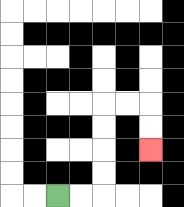{'start': '[2, 8]', 'end': '[6, 6]', 'path_directions': 'R,R,U,U,U,U,R,R,D,D', 'path_coordinates': '[[2, 8], [3, 8], [4, 8], [4, 7], [4, 6], [4, 5], [4, 4], [5, 4], [6, 4], [6, 5], [6, 6]]'}